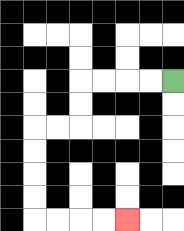{'start': '[7, 3]', 'end': '[5, 9]', 'path_directions': 'L,L,L,L,D,D,L,L,D,D,D,D,R,R,R,R', 'path_coordinates': '[[7, 3], [6, 3], [5, 3], [4, 3], [3, 3], [3, 4], [3, 5], [2, 5], [1, 5], [1, 6], [1, 7], [1, 8], [1, 9], [2, 9], [3, 9], [4, 9], [5, 9]]'}